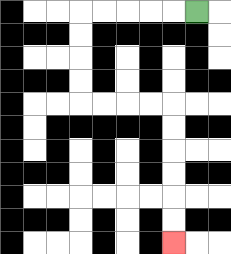{'start': '[8, 0]', 'end': '[7, 10]', 'path_directions': 'L,L,L,L,L,D,D,D,D,R,R,R,R,D,D,D,D,D,D', 'path_coordinates': '[[8, 0], [7, 0], [6, 0], [5, 0], [4, 0], [3, 0], [3, 1], [3, 2], [3, 3], [3, 4], [4, 4], [5, 4], [6, 4], [7, 4], [7, 5], [7, 6], [7, 7], [7, 8], [7, 9], [7, 10]]'}